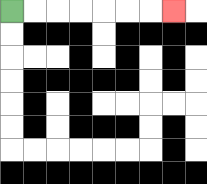{'start': '[0, 0]', 'end': '[7, 0]', 'path_directions': 'R,R,R,R,R,R,R', 'path_coordinates': '[[0, 0], [1, 0], [2, 0], [3, 0], [4, 0], [5, 0], [6, 0], [7, 0]]'}